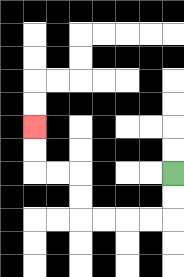{'start': '[7, 7]', 'end': '[1, 5]', 'path_directions': 'D,D,L,L,L,L,U,U,L,L,U,U', 'path_coordinates': '[[7, 7], [7, 8], [7, 9], [6, 9], [5, 9], [4, 9], [3, 9], [3, 8], [3, 7], [2, 7], [1, 7], [1, 6], [1, 5]]'}